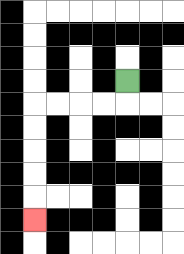{'start': '[5, 3]', 'end': '[1, 9]', 'path_directions': 'D,L,L,L,L,D,D,D,D,D', 'path_coordinates': '[[5, 3], [5, 4], [4, 4], [3, 4], [2, 4], [1, 4], [1, 5], [1, 6], [1, 7], [1, 8], [1, 9]]'}